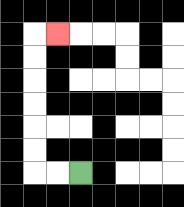{'start': '[3, 7]', 'end': '[2, 1]', 'path_directions': 'L,L,U,U,U,U,U,U,R', 'path_coordinates': '[[3, 7], [2, 7], [1, 7], [1, 6], [1, 5], [1, 4], [1, 3], [1, 2], [1, 1], [2, 1]]'}